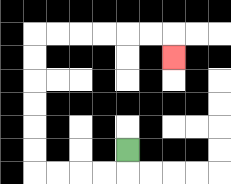{'start': '[5, 6]', 'end': '[7, 2]', 'path_directions': 'D,L,L,L,L,U,U,U,U,U,U,R,R,R,R,R,R,D', 'path_coordinates': '[[5, 6], [5, 7], [4, 7], [3, 7], [2, 7], [1, 7], [1, 6], [1, 5], [1, 4], [1, 3], [1, 2], [1, 1], [2, 1], [3, 1], [4, 1], [5, 1], [6, 1], [7, 1], [7, 2]]'}